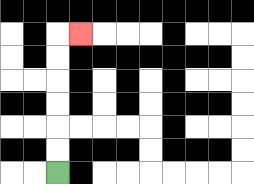{'start': '[2, 7]', 'end': '[3, 1]', 'path_directions': 'U,U,U,U,U,U,R', 'path_coordinates': '[[2, 7], [2, 6], [2, 5], [2, 4], [2, 3], [2, 2], [2, 1], [3, 1]]'}